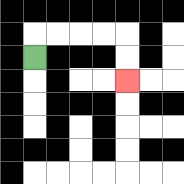{'start': '[1, 2]', 'end': '[5, 3]', 'path_directions': 'U,R,R,R,R,D,D', 'path_coordinates': '[[1, 2], [1, 1], [2, 1], [3, 1], [4, 1], [5, 1], [5, 2], [5, 3]]'}